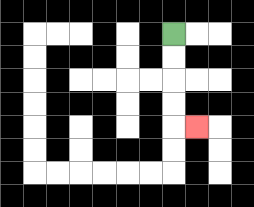{'start': '[7, 1]', 'end': '[8, 5]', 'path_directions': 'D,D,D,D,R', 'path_coordinates': '[[7, 1], [7, 2], [7, 3], [7, 4], [7, 5], [8, 5]]'}